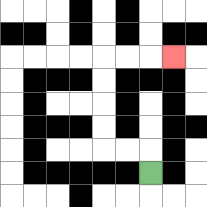{'start': '[6, 7]', 'end': '[7, 2]', 'path_directions': 'U,L,L,U,U,U,U,R,R,R', 'path_coordinates': '[[6, 7], [6, 6], [5, 6], [4, 6], [4, 5], [4, 4], [4, 3], [4, 2], [5, 2], [6, 2], [7, 2]]'}